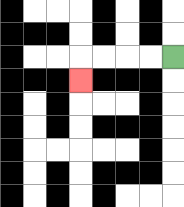{'start': '[7, 2]', 'end': '[3, 3]', 'path_directions': 'L,L,L,L,D', 'path_coordinates': '[[7, 2], [6, 2], [5, 2], [4, 2], [3, 2], [3, 3]]'}